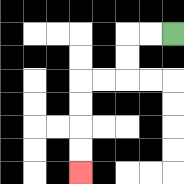{'start': '[7, 1]', 'end': '[3, 7]', 'path_directions': 'L,L,D,D,L,L,D,D,D,D', 'path_coordinates': '[[7, 1], [6, 1], [5, 1], [5, 2], [5, 3], [4, 3], [3, 3], [3, 4], [3, 5], [3, 6], [3, 7]]'}